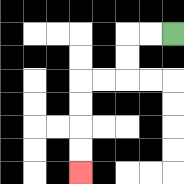{'start': '[7, 1]', 'end': '[3, 7]', 'path_directions': 'L,L,D,D,L,L,D,D,D,D', 'path_coordinates': '[[7, 1], [6, 1], [5, 1], [5, 2], [5, 3], [4, 3], [3, 3], [3, 4], [3, 5], [3, 6], [3, 7]]'}